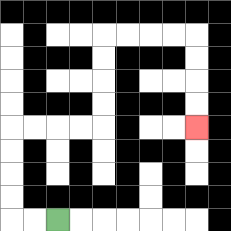{'start': '[2, 9]', 'end': '[8, 5]', 'path_directions': 'L,L,U,U,U,U,R,R,R,R,U,U,U,U,R,R,R,R,D,D,D,D', 'path_coordinates': '[[2, 9], [1, 9], [0, 9], [0, 8], [0, 7], [0, 6], [0, 5], [1, 5], [2, 5], [3, 5], [4, 5], [4, 4], [4, 3], [4, 2], [4, 1], [5, 1], [6, 1], [7, 1], [8, 1], [8, 2], [8, 3], [8, 4], [8, 5]]'}